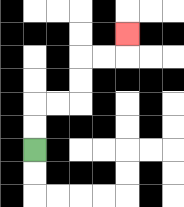{'start': '[1, 6]', 'end': '[5, 1]', 'path_directions': 'U,U,R,R,U,U,R,R,U', 'path_coordinates': '[[1, 6], [1, 5], [1, 4], [2, 4], [3, 4], [3, 3], [3, 2], [4, 2], [5, 2], [5, 1]]'}